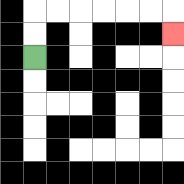{'start': '[1, 2]', 'end': '[7, 1]', 'path_directions': 'U,U,R,R,R,R,R,R,D', 'path_coordinates': '[[1, 2], [1, 1], [1, 0], [2, 0], [3, 0], [4, 0], [5, 0], [6, 0], [7, 0], [7, 1]]'}